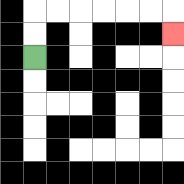{'start': '[1, 2]', 'end': '[7, 1]', 'path_directions': 'U,U,R,R,R,R,R,R,D', 'path_coordinates': '[[1, 2], [1, 1], [1, 0], [2, 0], [3, 0], [4, 0], [5, 0], [6, 0], [7, 0], [7, 1]]'}